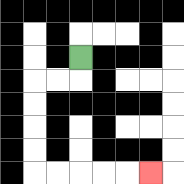{'start': '[3, 2]', 'end': '[6, 7]', 'path_directions': 'D,L,L,D,D,D,D,R,R,R,R,R', 'path_coordinates': '[[3, 2], [3, 3], [2, 3], [1, 3], [1, 4], [1, 5], [1, 6], [1, 7], [2, 7], [3, 7], [4, 7], [5, 7], [6, 7]]'}